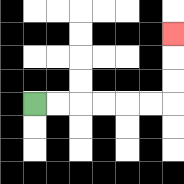{'start': '[1, 4]', 'end': '[7, 1]', 'path_directions': 'R,R,R,R,R,R,U,U,U', 'path_coordinates': '[[1, 4], [2, 4], [3, 4], [4, 4], [5, 4], [6, 4], [7, 4], [7, 3], [7, 2], [7, 1]]'}